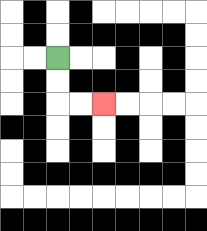{'start': '[2, 2]', 'end': '[4, 4]', 'path_directions': 'D,D,R,R', 'path_coordinates': '[[2, 2], [2, 3], [2, 4], [3, 4], [4, 4]]'}